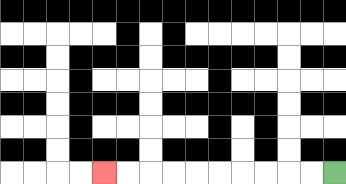{'start': '[14, 7]', 'end': '[4, 7]', 'path_directions': 'L,L,L,L,L,L,L,L,L,L', 'path_coordinates': '[[14, 7], [13, 7], [12, 7], [11, 7], [10, 7], [9, 7], [8, 7], [7, 7], [6, 7], [5, 7], [4, 7]]'}